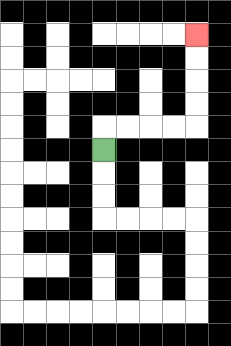{'start': '[4, 6]', 'end': '[8, 1]', 'path_directions': 'U,R,R,R,R,U,U,U,U', 'path_coordinates': '[[4, 6], [4, 5], [5, 5], [6, 5], [7, 5], [8, 5], [8, 4], [8, 3], [8, 2], [8, 1]]'}